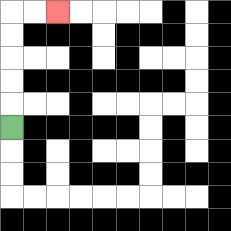{'start': '[0, 5]', 'end': '[2, 0]', 'path_directions': 'U,U,U,U,U,R,R', 'path_coordinates': '[[0, 5], [0, 4], [0, 3], [0, 2], [0, 1], [0, 0], [1, 0], [2, 0]]'}